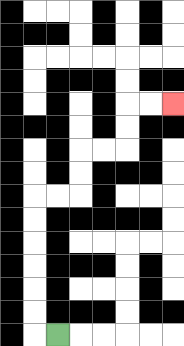{'start': '[2, 14]', 'end': '[7, 4]', 'path_directions': 'L,U,U,U,U,U,U,R,R,U,U,R,R,U,U,R,R', 'path_coordinates': '[[2, 14], [1, 14], [1, 13], [1, 12], [1, 11], [1, 10], [1, 9], [1, 8], [2, 8], [3, 8], [3, 7], [3, 6], [4, 6], [5, 6], [5, 5], [5, 4], [6, 4], [7, 4]]'}